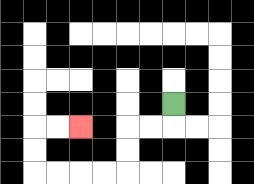{'start': '[7, 4]', 'end': '[3, 5]', 'path_directions': 'D,L,L,D,D,L,L,L,L,U,U,R,R', 'path_coordinates': '[[7, 4], [7, 5], [6, 5], [5, 5], [5, 6], [5, 7], [4, 7], [3, 7], [2, 7], [1, 7], [1, 6], [1, 5], [2, 5], [3, 5]]'}